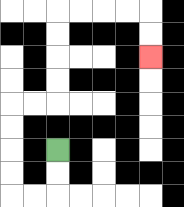{'start': '[2, 6]', 'end': '[6, 2]', 'path_directions': 'D,D,L,L,U,U,U,U,R,R,U,U,U,U,R,R,R,R,D,D', 'path_coordinates': '[[2, 6], [2, 7], [2, 8], [1, 8], [0, 8], [0, 7], [0, 6], [0, 5], [0, 4], [1, 4], [2, 4], [2, 3], [2, 2], [2, 1], [2, 0], [3, 0], [4, 0], [5, 0], [6, 0], [6, 1], [6, 2]]'}